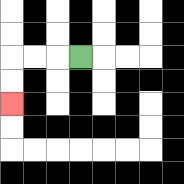{'start': '[3, 2]', 'end': '[0, 4]', 'path_directions': 'L,L,L,D,D', 'path_coordinates': '[[3, 2], [2, 2], [1, 2], [0, 2], [0, 3], [0, 4]]'}